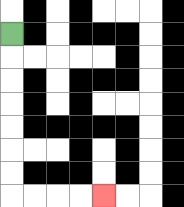{'start': '[0, 1]', 'end': '[4, 8]', 'path_directions': 'D,D,D,D,D,D,D,R,R,R,R', 'path_coordinates': '[[0, 1], [0, 2], [0, 3], [0, 4], [0, 5], [0, 6], [0, 7], [0, 8], [1, 8], [2, 8], [3, 8], [4, 8]]'}